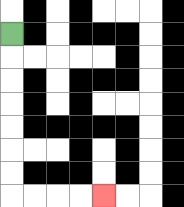{'start': '[0, 1]', 'end': '[4, 8]', 'path_directions': 'D,D,D,D,D,D,D,R,R,R,R', 'path_coordinates': '[[0, 1], [0, 2], [0, 3], [0, 4], [0, 5], [0, 6], [0, 7], [0, 8], [1, 8], [2, 8], [3, 8], [4, 8]]'}